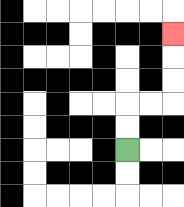{'start': '[5, 6]', 'end': '[7, 1]', 'path_directions': 'U,U,R,R,U,U,U', 'path_coordinates': '[[5, 6], [5, 5], [5, 4], [6, 4], [7, 4], [7, 3], [7, 2], [7, 1]]'}